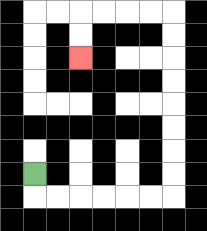{'start': '[1, 7]', 'end': '[3, 2]', 'path_directions': 'D,R,R,R,R,R,R,U,U,U,U,U,U,U,U,L,L,L,L,D,D', 'path_coordinates': '[[1, 7], [1, 8], [2, 8], [3, 8], [4, 8], [5, 8], [6, 8], [7, 8], [7, 7], [7, 6], [7, 5], [7, 4], [7, 3], [7, 2], [7, 1], [7, 0], [6, 0], [5, 0], [4, 0], [3, 0], [3, 1], [3, 2]]'}